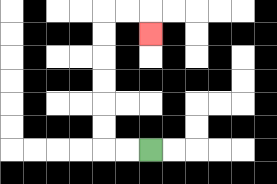{'start': '[6, 6]', 'end': '[6, 1]', 'path_directions': 'L,L,U,U,U,U,U,U,R,R,D', 'path_coordinates': '[[6, 6], [5, 6], [4, 6], [4, 5], [4, 4], [4, 3], [4, 2], [4, 1], [4, 0], [5, 0], [6, 0], [6, 1]]'}